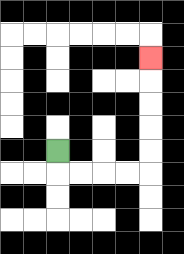{'start': '[2, 6]', 'end': '[6, 2]', 'path_directions': 'D,R,R,R,R,U,U,U,U,U', 'path_coordinates': '[[2, 6], [2, 7], [3, 7], [4, 7], [5, 7], [6, 7], [6, 6], [6, 5], [6, 4], [6, 3], [6, 2]]'}